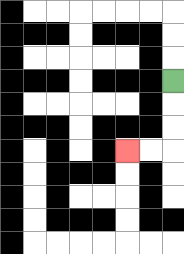{'start': '[7, 3]', 'end': '[5, 6]', 'path_directions': 'D,D,D,L,L', 'path_coordinates': '[[7, 3], [7, 4], [7, 5], [7, 6], [6, 6], [5, 6]]'}